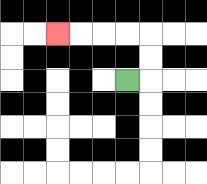{'start': '[5, 3]', 'end': '[2, 1]', 'path_directions': 'R,U,U,L,L,L,L', 'path_coordinates': '[[5, 3], [6, 3], [6, 2], [6, 1], [5, 1], [4, 1], [3, 1], [2, 1]]'}